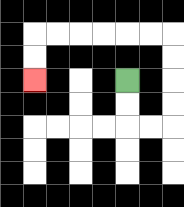{'start': '[5, 3]', 'end': '[1, 3]', 'path_directions': 'D,D,R,R,U,U,U,U,L,L,L,L,L,L,D,D', 'path_coordinates': '[[5, 3], [5, 4], [5, 5], [6, 5], [7, 5], [7, 4], [7, 3], [7, 2], [7, 1], [6, 1], [5, 1], [4, 1], [3, 1], [2, 1], [1, 1], [1, 2], [1, 3]]'}